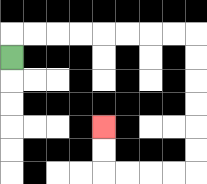{'start': '[0, 2]', 'end': '[4, 5]', 'path_directions': 'U,R,R,R,R,R,R,R,R,D,D,D,D,D,D,L,L,L,L,U,U', 'path_coordinates': '[[0, 2], [0, 1], [1, 1], [2, 1], [3, 1], [4, 1], [5, 1], [6, 1], [7, 1], [8, 1], [8, 2], [8, 3], [8, 4], [8, 5], [8, 6], [8, 7], [7, 7], [6, 7], [5, 7], [4, 7], [4, 6], [4, 5]]'}